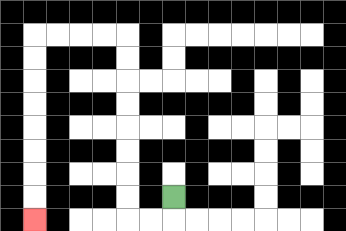{'start': '[7, 8]', 'end': '[1, 9]', 'path_directions': 'D,L,L,U,U,U,U,U,U,U,U,L,L,L,L,D,D,D,D,D,D,D,D', 'path_coordinates': '[[7, 8], [7, 9], [6, 9], [5, 9], [5, 8], [5, 7], [5, 6], [5, 5], [5, 4], [5, 3], [5, 2], [5, 1], [4, 1], [3, 1], [2, 1], [1, 1], [1, 2], [1, 3], [1, 4], [1, 5], [1, 6], [1, 7], [1, 8], [1, 9]]'}